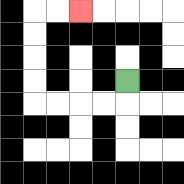{'start': '[5, 3]', 'end': '[3, 0]', 'path_directions': 'D,L,L,L,L,U,U,U,U,R,R', 'path_coordinates': '[[5, 3], [5, 4], [4, 4], [3, 4], [2, 4], [1, 4], [1, 3], [1, 2], [1, 1], [1, 0], [2, 0], [3, 0]]'}